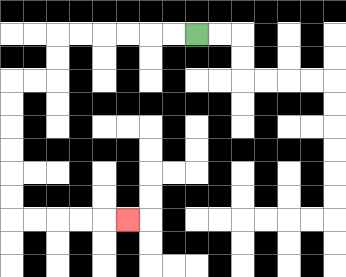{'start': '[8, 1]', 'end': '[5, 9]', 'path_directions': 'L,L,L,L,L,L,D,D,L,L,D,D,D,D,D,D,R,R,R,R,R', 'path_coordinates': '[[8, 1], [7, 1], [6, 1], [5, 1], [4, 1], [3, 1], [2, 1], [2, 2], [2, 3], [1, 3], [0, 3], [0, 4], [0, 5], [0, 6], [0, 7], [0, 8], [0, 9], [1, 9], [2, 9], [3, 9], [4, 9], [5, 9]]'}